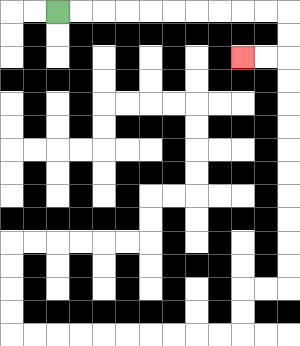{'start': '[2, 0]', 'end': '[10, 2]', 'path_directions': 'R,R,R,R,R,R,R,R,R,R,D,D,L,L', 'path_coordinates': '[[2, 0], [3, 0], [4, 0], [5, 0], [6, 0], [7, 0], [8, 0], [9, 0], [10, 0], [11, 0], [12, 0], [12, 1], [12, 2], [11, 2], [10, 2]]'}